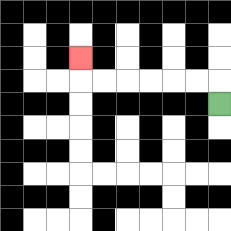{'start': '[9, 4]', 'end': '[3, 2]', 'path_directions': 'U,L,L,L,L,L,L,U', 'path_coordinates': '[[9, 4], [9, 3], [8, 3], [7, 3], [6, 3], [5, 3], [4, 3], [3, 3], [3, 2]]'}